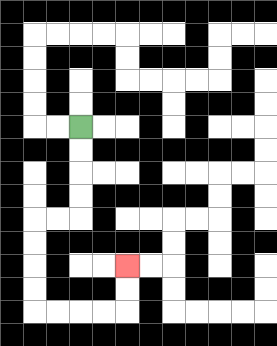{'start': '[3, 5]', 'end': '[5, 11]', 'path_directions': 'D,D,D,D,L,L,D,D,D,D,R,R,R,R,U,U', 'path_coordinates': '[[3, 5], [3, 6], [3, 7], [3, 8], [3, 9], [2, 9], [1, 9], [1, 10], [1, 11], [1, 12], [1, 13], [2, 13], [3, 13], [4, 13], [5, 13], [5, 12], [5, 11]]'}